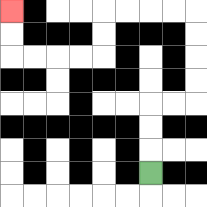{'start': '[6, 7]', 'end': '[0, 0]', 'path_directions': 'U,U,U,R,R,U,U,U,U,L,L,L,L,D,D,L,L,L,L,U,U', 'path_coordinates': '[[6, 7], [6, 6], [6, 5], [6, 4], [7, 4], [8, 4], [8, 3], [8, 2], [8, 1], [8, 0], [7, 0], [6, 0], [5, 0], [4, 0], [4, 1], [4, 2], [3, 2], [2, 2], [1, 2], [0, 2], [0, 1], [0, 0]]'}